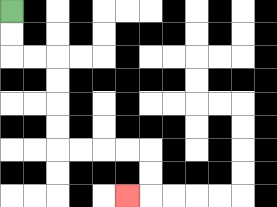{'start': '[0, 0]', 'end': '[5, 8]', 'path_directions': 'D,D,R,R,D,D,D,D,R,R,R,R,D,D,L', 'path_coordinates': '[[0, 0], [0, 1], [0, 2], [1, 2], [2, 2], [2, 3], [2, 4], [2, 5], [2, 6], [3, 6], [4, 6], [5, 6], [6, 6], [6, 7], [6, 8], [5, 8]]'}